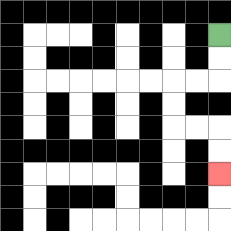{'start': '[9, 1]', 'end': '[9, 7]', 'path_directions': 'D,D,L,L,D,D,R,R,D,D', 'path_coordinates': '[[9, 1], [9, 2], [9, 3], [8, 3], [7, 3], [7, 4], [7, 5], [8, 5], [9, 5], [9, 6], [9, 7]]'}